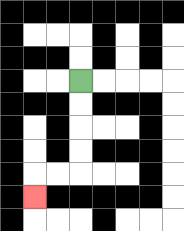{'start': '[3, 3]', 'end': '[1, 8]', 'path_directions': 'D,D,D,D,L,L,D', 'path_coordinates': '[[3, 3], [3, 4], [3, 5], [3, 6], [3, 7], [2, 7], [1, 7], [1, 8]]'}